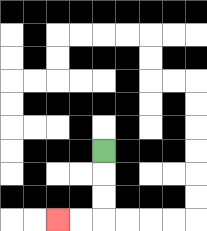{'start': '[4, 6]', 'end': '[2, 9]', 'path_directions': 'D,D,D,L,L', 'path_coordinates': '[[4, 6], [4, 7], [4, 8], [4, 9], [3, 9], [2, 9]]'}